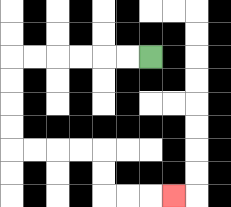{'start': '[6, 2]', 'end': '[7, 8]', 'path_directions': 'L,L,L,L,L,L,D,D,D,D,R,R,R,R,D,D,R,R,R', 'path_coordinates': '[[6, 2], [5, 2], [4, 2], [3, 2], [2, 2], [1, 2], [0, 2], [0, 3], [0, 4], [0, 5], [0, 6], [1, 6], [2, 6], [3, 6], [4, 6], [4, 7], [4, 8], [5, 8], [6, 8], [7, 8]]'}